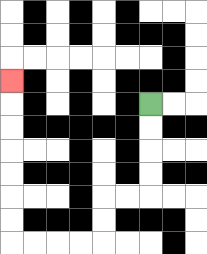{'start': '[6, 4]', 'end': '[0, 3]', 'path_directions': 'D,D,D,D,L,L,D,D,L,L,L,L,U,U,U,U,U,U,U', 'path_coordinates': '[[6, 4], [6, 5], [6, 6], [6, 7], [6, 8], [5, 8], [4, 8], [4, 9], [4, 10], [3, 10], [2, 10], [1, 10], [0, 10], [0, 9], [0, 8], [0, 7], [0, 6], [0, 5], [0, 4], [0, 3]]'}